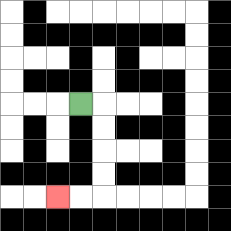{'start': '[3, 4]', 'end': '[2, 8]', 'path_directions': 'R,D,D,D,D,L,L', 'path_coordinates': '[[3, 4], [4, 4], [4, 5], [4, 6], [4, 7], [4, 8], [3, 8], [2, 8]]'}